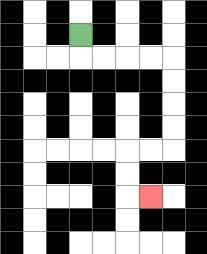{'start': '[3, 1]', 'end': '[6, 8]', 'path_directions': 'D,R,R,R,R,D,D,D,D,L,L,D,D,R', 'path_coordinates': '[[3, 1], [3, 2], [4, 2], [5, 2], [6, 2], [7, 2], [7, 3], [7, 4], [7, 5], [7, 6], [6, 6], [5, 6], [5, 7], [5, 8], [6, 8]]'}